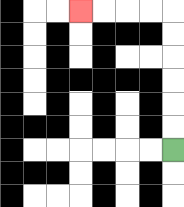{'start': '[7, 6]', 'end': '[3, 0]', 'path_directions': 'U,U,U,U,U,U,L,L,L,L', 'path_coordinates': '[[7, 6], [7, 5], [7, 4], [7, 3], [7, 2], [7, 1], [7, 0], [6, 0], [5, 0], [4, 0], [3, 0]]'}